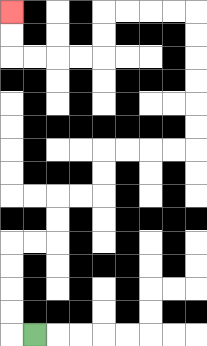{'start': '[1, 14]', 'end': '[0, 0]', 'path_directions': 'L,U,U,U,U,R,R,U,U,R,R,U,U,R,R,R,R,U,U,U,U,U,U,L,L,L,L,D,D,L,L,L,L,U,U', 'path_coordinates': '[[1, 14], [0, 14], [0, 13], [0, 12], [0, 11], [0, 10], [1, 10], [2, 10], [2, 9], [2, 8], [3, 8], [4, 8], [4, 7], [4, 6], [5, 6], [6, 6], [7, 6], [8, 6], [8, 5], [8, 4], [8, 3], [8, 2], [8, 1], [8, 0], [7, 0], [6, 0], [5, 0], [4, 0], [4, 1], [4, 2], [3, 2], [2, 2], [1, 2], [0, 2], [0, 1], [0, 0]]'}